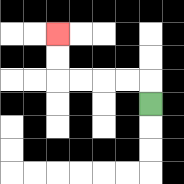{'start': '[6, 4]', 'end': '[2, 1]', 'path_directions': 'U,L,L,L,L,U,U', 'path_coordinates': '[[6, 4], [6, 3], [5, 3], [4, 3], [3, 3], [2, 3], [2, 2], [2, 1]]'}